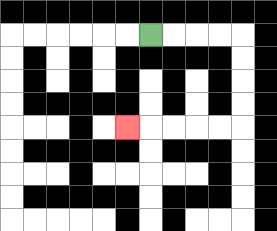{'start': '[6, 1]', 'end': '[5, 5]', 'path_directions': 'R,R,R,R,D,D,D,D,L,L,L,L,L', 'path_coordinates': '[[6, 1], [7, 1], [8, 1], [9, 1], [10, 1], [10, 2], [10, 3], [10, 4], [10, 5], [9, 5], [8, 5], [7, 5], [6, 5], [5, 5]]'}